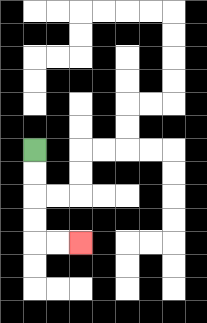{'start': '[1, 6]', 'end': '[3, 10]', 'path_directions': 'D,D,D,D,R,R', 'path_coordinates': '[[1, 6], [1, 7], [1, 8], [1, 9], [1, 10], [2, 10], [3, 10]]'}